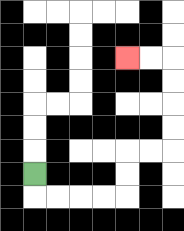{'start': '[1, 7]', 'end': '[5, 2]', 'path_directions': 'D,R,R,R,R,U,U,R,R,U,U,U,U,L,L', 'path_coordinates': '[[1, 7], [1, 8], [2, 8], [3, 8], [4, 8], [5, 8], [5, 7], [5, 6], [6, 6], [7, 6], [7, 5], [7, 4], [7, 3], [7, 2], [6, 2], [5, 2]]'}